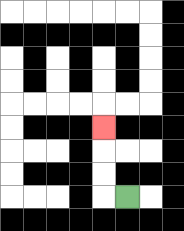{'start': '[5, 8]', 'end': '[4, 5]', 'path_directions': 'L,U,U,U', 'path_coordinates': '[[5, 8], [4, 8], [4, 7], [4, 6], [4, 5]]'}